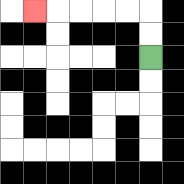{'start': '[6, 2]', 'end': '[1, 0]', 'path_directions': 'U,U,L,L,L,L,L', 'path_coordinates': '[[6, 2], [6, 1], [6, 0], [5, 0], [4, 0], [3, 0], [2, 0], [1, 0]]'}